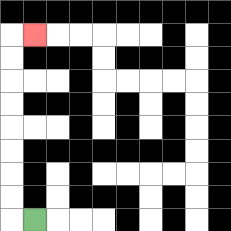{'start': '[1, 9]', 'end': '[1, 1]', 'path_directions': 'L,U,U,U,U,U,U,U,U,R', 'path_coordinates': '[[1, 9], [0, 9], [0, 8], [0, 7], [0, 6], [0, 5], [0, 4], [0, 3], [0, 2], [0, 1], [1, 1]]'}